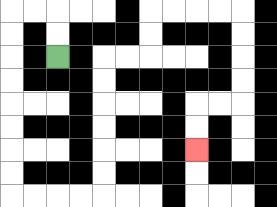{'start': '[2, 2]', 'end': '[8, 6]', 'path_directions': 'U,U,L,L,D,D,D,D,D,D,D,D,R,R,R,R,U,U,U,U,U,U,R,R,U,U,R,R,R,R,D,D,D,D,L,L,D,D', 'path_coordinates': '[[2, 2], [2, 1], [2, 0], [1, 0], [0, 0], [0, 1], [0, 2], [0, 3], [0, 4], [0, 5], [0, 6], [0, 7], [0, 8], [1, 8], [2, 8], [3, 8], [4, 8], [4, 7], [4, 6], [4, 5], [4, 4], [4, 3], [4, 2], [5, 2], [6, 2], [6, 1], [6, 0], [7, 0], [8, 0], [9, 0], [10, 0], [10, 1], [10, 2], [10, 3], [10, 4], [9, 4], [8, 4], [8, 5], [8, 6]]'}